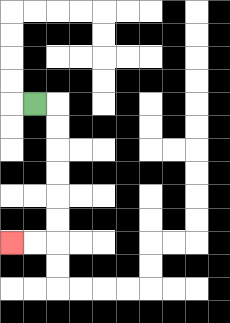{'start': '[1, 4]', 'end': '[0, 10]', 'path_directions': 'R,D,D,D,D,D,D,L,L', 'path_coordinates': '[[1, 4], [2, 4], [2, 5], [2, 6], [2, 7], [2, 8], [2, 9], [2, 10], [1, 10], [0, 10]]'}